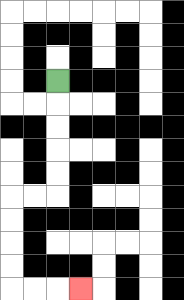{'start': '[2, 3]', 'end': '[3, 12]', 'path_directions': 'D,D,D,D,D,L,L,D,D,D,D,R,R,R', 'path_coordinates': '[[2, 3], [2, 4], [2, 5], [2, 6], [2, 7], [2, 8], [1, 8], [0, 8], [0, 9], [0, 10], [0, 11], [0, 12], [1, 12], [2, 12], [3, 12]]'}